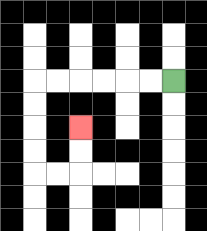{'start': '[7, 3]', 'end': '[3, 5]', 'path_directions': 'L,L,L,L,L,L,D,D,D,D,R,R,U,U', 'path_coordinates': '[[7, 3], [6, 3], [5, 3], [4, 3], [3, 3], [2, 3], [1, 3], [1, 4], [1, 5], [1, 6], [1, 7], [2, 7], [3, 7], [3, 6], [3, 5]]'}